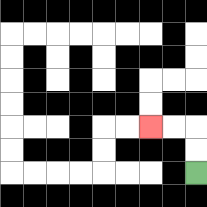{'start': '[8, 7]', 'end': '[6, 5]', 'path_directions': 'U,U,L,L', 'path_coordinates': '[[8, 7], [8, 6], [8, 5], [7, 5], [6, 5]]'}